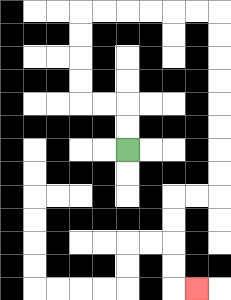{'start': '[5, 6]', 'end': '[8, 12]', 'path_directions': 'U,U,L,L,U,U,U,U,R,R,R,R,R,R,D,D,D,D,D,D,D,D,L,L,D,D,D,D,R', 'path_coordinates': '[[5, 6], [5, 5], [5, 4], [4, 4], [3, 4], [3, 3], [3, 2], [3, 1], [3, 0], [4, 0], [5, 0], [6, 0], [7, 0], [8, 0], [9, 0], [9, 1], [9, 2], [9, 3], [9, 4], [9, 5], [9, 6], [9, 7], [9, 8], [8, 8], [7, 8], [7, 9], [7, 10], [7, 11], [7, 12], [8, 12]]'}